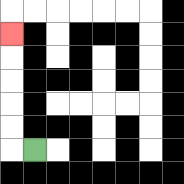{'start': '[1, 6]', 'end': '[0, 1]', 'path_directions': 'L,U,U,U,U,U', 'path_coordinates': '[[1, 6], [0, 6], [0, 5], [0, 4], [0, 3], [0, 2], [0, 1]]'}